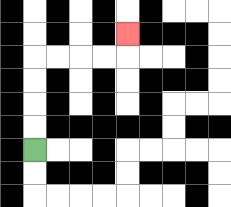{'start': '[1, 6]', 'end': '[5, 1]', 'path_directions': 'U,U,U,U,R,R,R,R,U', 'path_coordinates': '[[1, 6], [1, 5], [1, 4], [1, 3], [1, 2], [2, 2], [3, 2], [4, 2], [5, 2], [5, 1]]'}